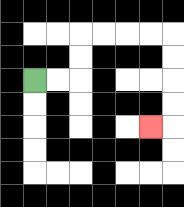{'start': '[1, 3]', 'end': '[6, 5]', 'path_directions': 'R,R,U,U,R,R,R,R,D,D,D,D,L', 'path_coordinates': '[[1, 3], [2, 3], [3, 3], [3, 2], [3, 1], [4, 1], [5, 1], [6, 1], [7, 1], [7, 2], [7, 3], [7, 4], [7, 5], [6, 5]]'}